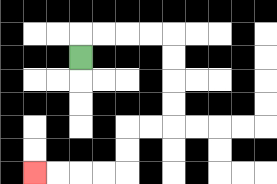{'start': '[3, 2]', 'end': '[1, 7]', 'path_directions': 'U,R,R,R,R,D,D,D,D,L,L,D,D,L,L,L,L', 'path_coordinates': '[[3, 2], [3, 1], [4, 1], [5, 1], [6, 1], [7, 1], [7, 2], [7, 3], [7, 4], [7, 5], [6, 5], [5, 5], [5, 6], [5, 7], [4, 7], [3, 7], [2, 7], [1, 7]]'}